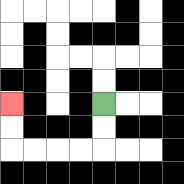{'start': '[4, 4]', 'end': '[0, 4]', 'path_directions': 'D,D,L,L,L,L,U,U', 'path_coordinates': '[[4, 4], [4, 5], [4, 6], [3, 6], [2, 6], [1, 6], [0, 6], [0, 5], [0, 4]]'}